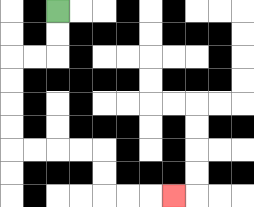{'start': '[2, 0]', 'end': '[7, 8]', 'path_directions': 'D,D,L,L,D,D,D,D,R,R,R,R,D,D,R,R,R', 'path_coordinates': '[[2, 0], [2, 1], [2, 2], [1, 2], [0, 2], [0, 3], [0, 4], [0, 5], [0, 6], [1, 6], [2, 6], [3, 6], [4, 6], [4, 7], [4, 8], [5, 8], [6, 8], [7, 8]]'}